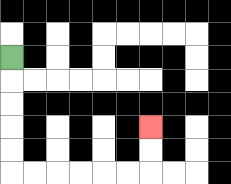{'start': '[0, 2]', 'end': '[6, 5]', 'path_directions': 'D,D,D,D,D,R,R,R,R,R,R,U,U', 'path_coordinates': '[[0, 2], [0, 3], [0, 4], [0, 5], [0, 6], [0, 7], [1, 7], [2, 7], [3, 7], [4, 7], [5, 7], [6, 7], [6, 6], [6, 5]]'}